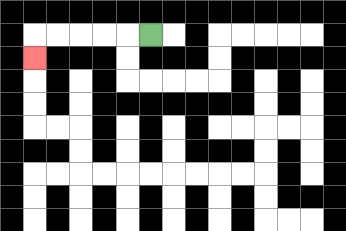{'start': '[6, 1]', 'end': '[1, 2]', 'path_directions': 'L,L,L,L,L,D', 'path_coordinates': '[[6, 1], [5, 1], [4, 1], [3, 1], [2, 1], [1, 1], [1, 2]]'}